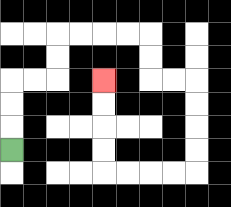{'start': '[0, 6]', 'end': '[4, 3]', 'path_directions': 'U,U,U,R,R,U,U,R,R,R,R,D,D,R,R,D,D,D,D,L,L,L,L,U,U,U,U', 'path_coordinates': '[[0, 6], [0, 5], [0, 4], [0, 3], [1, 3], [2, 3], [2, 2], [2, 1], [3, 1], [4, 1], [5, 1], [6, 1], [6, 2], [6, 3], [7, 3], [8, 3], [8, 4], [8, 5], [8, 6], [8, 7], [7, 7], [6, 7], [5, 7], [4, 7], [4, 6], [4, 5], [4, 4], [4, 3]]'}